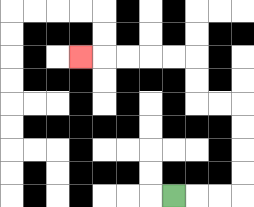{'start': '[7, 8]', 'end': '[3, 2]', 'path_directions': 'R,R,R,U,U,U,U,L,L,U,U,L,L,L,L,L', 'path_coordinates': '[[7, 8], [8, 8], [9, 8], [10, 8], [10, 7], [10, 6], [10, 5], [10, 4], [9, 4], [8, 4], [8, 3], [8, 2], [7, 2], [6, 2], [5, 2], [4, 2], [3, 2]]'}